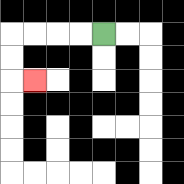{'start': '[4, 1]', 'end': '[1, 3]', 'path_directions': 'L,L,L,L,D,D,R', 'path_coordinates': '[[4, 1], [3, 1], [2, 1], [1, 1], [0, 1], [0, 2], [0, 3], [1, 3]]'}